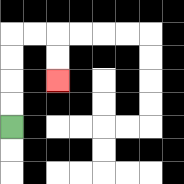{'start': '[0, 5]', 'end': '[2, 3]', 'path_directions': 'U,U,U,U,R,R,D,D', 'path_coordinates': '[[0, 5], [0, 4], [0, 3], [0, 2], [0, 1], [1, 1], [2, 1], [2, 2], [2, 3]]'}